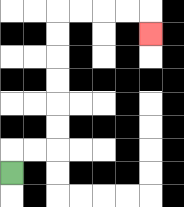{'start': '[0, 7]', 'end': '[6, 1]', 'path_directions': 'U,R,R,U,U,U,U,U,U,R,R,R,R,D', 'path_coordinates': '[[0, 7], [0, 6], [1, 6], [2, 6], [2, 5], [2, 4], [2, 3], [2, 2], [2, 1], [2, 0], [3, 0], [4, 0], [5, 0], [6, 0], [6, 1]]'}